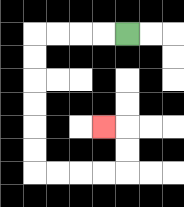{'start': '[5, 1]', 'end': '[4, 5]', 'path_directions': 'L,L,L,L,D,D,D,D,D,D,R,R,R,R,U,U,L', 'path_coordinates': '[[5, 1], [4, 1], [3, 1], [2, 1], [1, 1], [1, 2], [1, 3], [1, 4], [1, 5], [1, 6], [1, 7], [2, 7], [3, 7], [4, 7], [5, 7], [5, 6], [5, 5], [4, 5]]'}